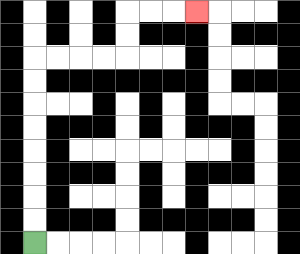{'start': '[1, 10]', 'end': '[8, 0]', 'path_directions': 'U,U,U,U,U,U,U,U,R,R,R,R,U,U,R,R,R', 'path_coordinates': '[[1, 10], [1, 9], [1, 8], [1, 7], [1, 6], [1, 5], [1, 4], [1, 3], [1, 2], [2, 2], [3, 2], [4, 2], [5, 2], [5, 1], [5, 0], [6, 0], [7, 0], [8, 0]]'}